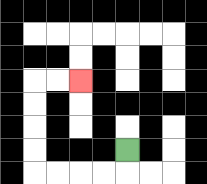{'start': '[5, 6]', 'end': '[3, 3]', 'path_directions': 'D,L,L,L,L,U,U,U,U,R,R', 'path_coordinates': '[[5, 6], [5, 7], [4, 7], [3, 7], [2, 7], [1, 7], [1, 6], [1, 5], [1, 4], [1, 3], [2, 3], [3, 3]]'}